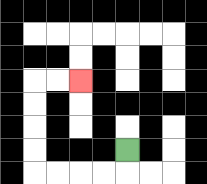{'start': '[5, 6]', 'end': '[3, 3]', 'path_directions': 'D,L,L,L,L,U,U,U,U,R,R', 'path_coordinates': '[[5, 6], [5, 7], [4, 7], [3, 7], [2, 7], [1, 7], [1, 6], [1, 5], [1, 4], [1, 3], [2, 3], [3, 3]]'}